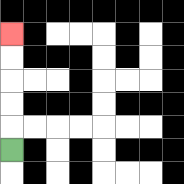{'start': '[0, 6]', 'end': '[0, 1]', 'path_directions': 'U,U,U,U,U', 'path_coordinates': '[[0, 6], [0, 5], [0, 4], [0, 3], [0, 2], [0, 1]]'}